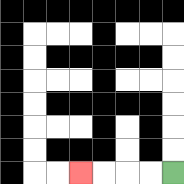{'start': '[7, 7]', 'end': '[3, 7]', 'path_directions': 'L,L,L,L', 'path_coordinates': '[[7, 7], [6, 7], [5, 7], [4, 7], [3, 7]]'}